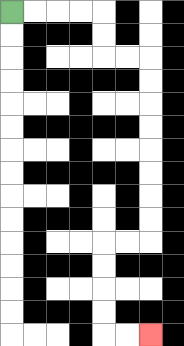{'start': '[0, 0]', 'end': '[6, 14]', 'path_directions': 'R,R,R,R,D,D,R,R,D,D,D,D,D,D,D,D,L,L,D,D,D,D,R,R', 'path_coordinates': '[[0, 0], [1, 0], [2, 0], [3, 0], [4, 0], [4, 1], [4, 2], [5, 2], [6, 2], [6, 3], [6, 4], [6, 5], [6, 6], [6, 7], [6, 8], [6, 9], [6, 10], [5, 10], [4, 10], [4, 11], [4, 12], [4, 13], [4, 14], [5, 14], [6, 14]]'}